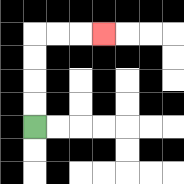{'start': '[1, 5]', 'end': '[4, 1]', 'path_directions': 'U,U,U,U,R,R,R', 'path_coordinates': '[[1, 5], [1, 4], [1, 3], [1, 2], [1, 1], [2, 1], [3, 1], [4, 1]]'}